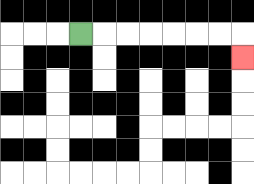{'start': '[3, 1]', 'end': '[10, 2]', 'path_directions': 'R,R,R,R,R,R,R,D', 'path_coordinates': '[[3, 1], [4, 1], [5, 1], [6, 1], [7, 1], [8, 1], [9, 1], [10, 1], [10, 2]]'}